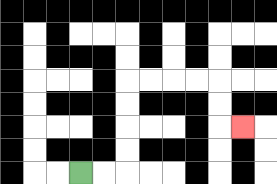{'start': '[3, 7]', 'end': '[10, 5]', 'path_directions': 'R,R,U,U,U,U,R,R,R,R,D,D,R', 'path_coordinates': '[[3, 7], [4, 7], [5, 7], [5, 6], [5, 5], [5, 4], [5, 3], [6, 3], [7, 3], [8, 3], [9, 3], [9, 4], [9, 5], [10, 5]]'}